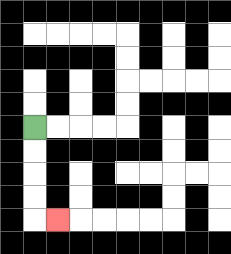{'start': '[1, 5]', 'end': '[2, 9]', 'path_directions': 'D,D,D,D,R', 'path_coordinates': '[[1, 5], [1, 6], [1, 7], [1, 8], [1, 9], [2, 9]]'}